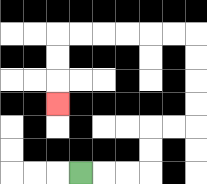{'start': '[3, 7]', 'end': '[2, 4]', 'path_directions': 'R,R,R,U,U,R,R,U,U,U,U,L,L,L,L,L,L,D,D,D', 'path_coordinates': '[[3, 7], [4, 7], [5, 7], [6, 7], [6, 6], [6, 5], [7, 5], [8, 5], [8, 4], [8, 3], [8, 2], [8, 1], [7, 1], [6, 1], [5, 1], [4, 1], [3, 1], [2, 1], [2, 2], [2, 3], [2, 4]]'}